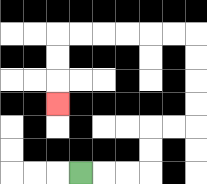{'start': '[3, 7]', 'end': '[2, 4]', 'path_directions': 'R,R,R,U,U,R,R,U,U,U,U,L,L,L,L,L,L,D,D,D', 'path_coordinates': '[[3, 7], [4, 7], [5, 7], [6, 7], [6, 6], [6, 5], [7, 5], [8, 5], [8, 4], [8, 3], [8, 2], [8, 1], [7, 1], [6, 1], [5, 1], [4, 1], [3, 1], [2, 1], [2, 2], [2, 3], [2, 4]]'}